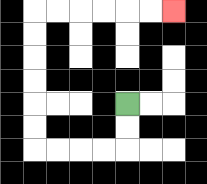{'start': '[5, 4]', 'end': '[7, 0]', 'path_directions': 'D,D,L,L,L,L,U,U,U,U,U,U,R,R,R,R,R,R', 'path_coordinates': '[[5, 4], [5, 5], [5, 6], [4, 6], [3, 6], [2, 6], [1, 6], [1, 5], [1, 4], [1, 3], [1, 2], [1, 1], [1, 0], [2, 0], [3, 0], [4, 0], [5, 0], [6, 0], [7, 0]]'}